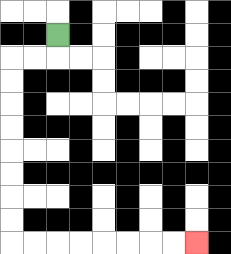{'start': '[2, 1]', 'end': '[8, 10]', 'path_directions': 'D,L,L,D,D,D,D,D,D,D,D,R,R,R,R,R,R,R,R', 'path_coordinates': '[[2, 1], [2, 2], [1, 2], [0, 2], [0, 3], [0, 4], [0, 5], [0, 6], [0, 7], [0, 8], [0, 9], [0, 10], [1, 10], [2, 10], [3, 10], [4, 10], [5, 10], [6, 10], [7, 10], [8, 10]]'}